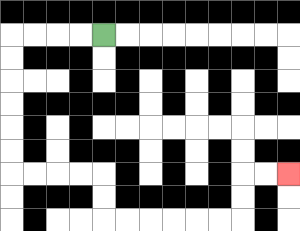{'start': '[4, 1]', 'end': '[12, 7]', 'path_directions': 'L,L,L,L,D,D,D,D,D,D,R,R,R,R,D,D,R,R,R,R,R,R,U,U,R,R', 'path_coordinates': '[[4, 1], [3, 1], [2, 1], [1, 1], [0, 1], [0, 2], [0, 3], [0, 4], [0, 5], [0, 6], [0, 7], [1, 7], [2, 7], [3, 7], [4, 7], [4, 8], [4, 9], [5, 9], [6, 9], [7, 9], [8, 9], [9, 9], [10, 9], [10, 8], [10, 7], [11, 7], [12, 7]]'}